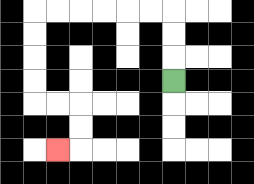{'start': '[7, 3]', 'end': '[2, 6]', 'path_directions': 'U,U,U,L,L,L,L,L,L,D,D,D,D,R,R,D,D,L', 'path_coordinates': '[[7, 3], [7, 2], [7, 1], [7, 0], [6, 0], [5, 0], [4, 0], [3, 0], [2, 0], [1, 0], [1, 1], [1, 2], [1, 3], [1, 4], [2, 4], [3, 4], [3, 5], [3, 6], [2, 6]]'}